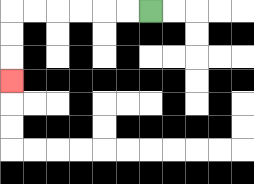{'start': '[6, 0]', 'end': '[0, 3]', 'path_directions': 'L,L,L,L,L,L,D,D,D', 'path_coordinates': '[[6, 0], [5, 0], [4, 0], [3, 0], [2, 0], [1, 0], [0, 0], [0, 1], [0, 2], [0, 3]]'}